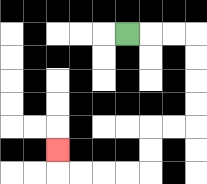{'start': '[5, 1]', 'end': '[2, 6]', 'path_directions': 'R,R,R,D,D,D,D,L,L,D,D,L,L,L,L,U', 'path_coordinates': '[[5, 1], [6, 1], [7, 1], [8, 1], [8, 2], [8, 3], [8, 4], [8, 5], [7, 5], [6, 5], [6, 6], [6, 7], [5, 7], [4, 7], [3, 7], [2, 7], [2, 6]]'}